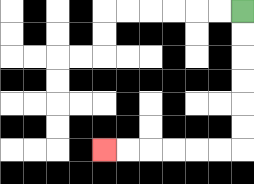{'start': '[10, 0]', 'end': '[4, 6]', 'path_directions': 'D,D,D,D,D,D,L,L,L,L,L,L', 'path_coordinates': '[[10, 0], [10, 1], [10, 2], [10, 3], [10, 4], [10, 5], [10, 6], [9, 6], [8, 6], [7, 6], [6, 6], [5, 6], [4, 6]]'}